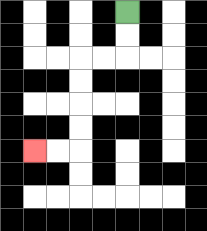{'start': '[5, 0]', 'end': '[1, 6]', 'path_directions': 'D,D,L,L,D,D,D,D,L,L', 'path_coordinates': '[[5, 0], [5, 1], [5, 2], [4, 2], [3, 2], [3, 3], [3, 4], [3, 5], [3, 6], [2, 6], [1, 6]]'}